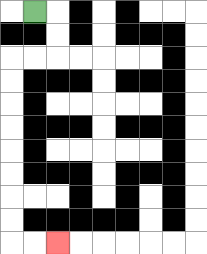{'start': '[1, 0]', 'end': '[2, 10]', 'path_directions': 'R,D,D,L,L,D,D,D,D,D,D,D,D,R,R', 'path_coordinates': '[[1, 0], [2, 0], [2, 1], [2, 2], [1, 2], [0, 2], [0, 3], [0, 4], [0, 5], [0, 6], [0, 7], [0, 8], [0, 9], [0, 10], [1, 10], [2, 10]]'}